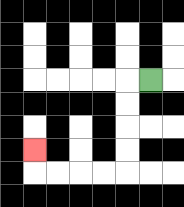{'start': '[6, 3]', 'end': '[1, 6]', 'path_directions': 'L,D,D,D,D,L,L,L,L,U', 'path_coordinates': '[[6, 3], [5, 3], [5, 4], [5, 5], [5, 6], [5, 7], [4, 7], [3, 7], [2, 7], [1, 7], [1, 6]]'}